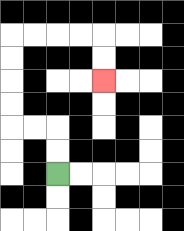{'start': '[2, 7]', 'end': '[4, 3]', 'path_directions': 'U,U,L,L,U,U,U,U,R,R,R,R,D,D', 'path_coordinates': '[[2, 7], [2, 6], [2, 5], [1, 5], [0, 5], [0, 4], [0, 3], [0, 2], [0, 1], [1, 1], [2, 1], [3, 1], [4, 1], [4, 2], [4, 3]]'}